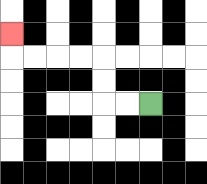{'start': '[6, 4]', 'end': '[0, 1]', 'path_directions': 'L,L,U,U,L,L,L,L,U', 'path_coordinates': '[[6, 4], [5, 4], [4, 4], [4, 3], [4, 2], [3, 2], [2, 2], [1, 2], [0, 2], [0, 1]]'}